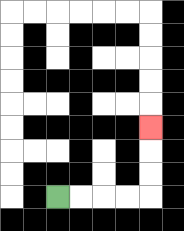{'start': '[2, 8]', 'end': '[6, 5]', 'path_directions': 'R,R,R,R,U,U,U', 'path_coordinates': '[[2, 8], [3, 8], [4, 8], [5, 8], [6, 8], [6, 7], [6, 6], [6, 5]]'}